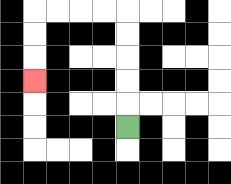{'start': '[5, 5]', 'end': '[1, 3]', 'path_directions': 'U,U,U,U,U,L,L,L,L,D,D,D', 'path_coordinates': '[[5, 5], [5, 4], [5, 3], [5, 2], [5, 1], [5, 0], [4, 0], [3, 0], [2, 0], [1, 0], [1, 1], [1, 2], [1, 3]]'}